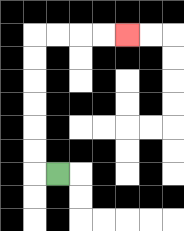{'start': '[2, 7]', 'end': '[5, 1]', 'path_directions': 'L,U,U,U,U,U,U,R,R,R,R', 'path_coordinates': '[[2, 7], [1, 7], [1, 6], [1, 5], [1, 4], [1, 3], [1, 2], [1, 1], [2, 1], [3, 1], [4, 1], [5, 1]]'}